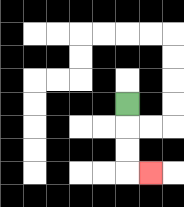{'start': '[5, 4]', 'end': '[6, 7]', 'path_directions': 'D,D,D,R', 'path_coordinates': '[[5, 4], [5, 5], [5, 6], [5, 7], [6, 7]]'}